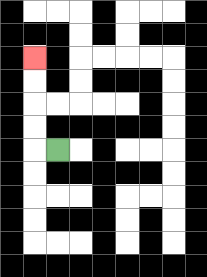{'start': '[2, 6]', 'end': '[1, 2]', 'path_directions': 'L,U,U,U,U', 'path_coordinates': '[[2, 6], [1, 6], [1, 5], [1, 4], [1, 3], [1, 2]]'}